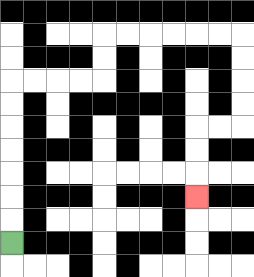{'start': '[0, 10]', 'end': '[8, 8]', 'path_directions': 'U,U,U,U,U,U,U,R,R,R,R,U,U,R,R,R,R,R,R,D,D,D,D,L,L,D,D,D', 'path_coordinates': '[[0, 10], [0, 9], [0, 8], [0, 7], [0, 6], [0, 5], [0, 4], [0, 3], [1, 3], [2, 3], [3, 3], [4, 3], [4, 2], [4, 1], [5, 1], [6, 1], [7, 1], [8, 1], [9, 1], [10, 1], [10, 2], [10, 3], [10, 4], [10, 5], [9, 5], [8, 5], [8, 6], [8, 7], [8, 8]]'}